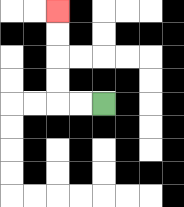{'start': '[4, 4]', 'end': '[2, 0]', 'path_directions': 'L,L,U,U,U,U', 'path_coordinates': '[[4, 4], [3, 4], [2, 4], [2, 3], [2, 2], [2, 1], [2, 0]]'}